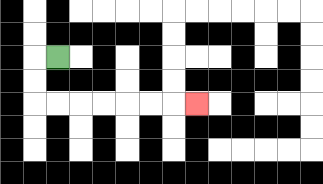{'start': '[2, 2]', 'end': '[8, 4]', 'path_directions': 'L,D,D,R,R,R,R,R,R,R', 'path_coordinates': '[[2, 2], [1, 2], [1, 3], [1, 4], [2, 4], [3, 4], [4, 4], [5, 4], [6, 4], [7, 4], [8, 4]]'}